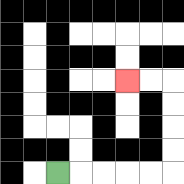{'start': '[2, 7]', 'end': '[5, 3]', 'path_directions': 'R,R,R,R,R,U,U,U,U,L,L', 'path_coordinates': '[[2, 7], [3, 7], [4, 7], [5, 7], [6, 7], [7, 7], [7, 6], [7, 5], [7, 4], [7, 3], [6, 3], [5, 3]]'}